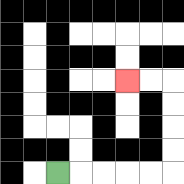{'start': '[2, 7]', 'end': '[5, 3]', 'path_directions': 'R,R,R,R,R,U,U,U,U,L,L', 'path_coordinates': '[[2, 7], [3, 7], [4, 7], [5, 7], [6, 7], [7, 7], [7, 6], [7, 5], [7, 4], [7, 3], [6, 3], [5, 3]]'}